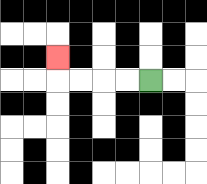{'start': '[6, 3]', 'end': '[2, 2]', 'path_directions': 'L,L,L,L,U', 'path_coordinates': '[[6, 3], [5, 3], [4, 3], [3, 3], [2, 3], [2, 2]]'}